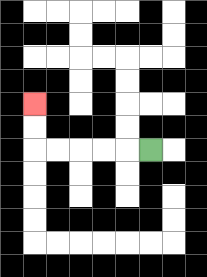{'start': '[6, 6]', 'end': '[1, 4]', 'path_directions': 'L,L,L,L,L,U,U', 'path_coordinates': '[[6, 6], [5, 6], [4, 6], [3, 6], [2, 6], [1, 6], [1, 5], [1, 4]]'}